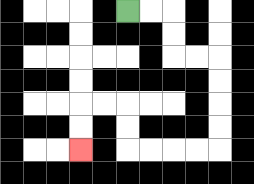{'start': '[5, 0]', 'end': '[3, 6]', 'path_directions': 'R,R,D,D,R,R,D,D,D,D,L,L,L,L,U,U,L,L,D,D', 'path_coordinates': '[[5, 0], [6, 0], [7, 0], [7, 1], [7, 2], [8, 2], [9, 2], [9, 3], [9, 4], [9, 5], [9, 6], [8, 6], [7, 6], [6, 6], [5, 6], [5, 5], [5, 4], [4, 4], [3, 4], [3, 5], [3, 6]]'}